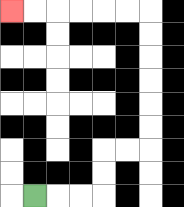{'start': '[1, 8]', 'end': '[0, 0]', 'path_directions': 'R,R,R,U,U,R,R,U,U,U,U,U,U,L,L,L,L,L,L', 'path_coordinates': '[[1, 8], [2, 8], [3, 8], [4, 8], [4, 7], [4, 6], [5, 6], [6, 6], [6, 5], [6, 4], [6, 3], [6, 2], [6, 1], [6, 0], [5, 0], [4, 0], [3, 0], [2, 0], [1, 0], [0, 0]]'}